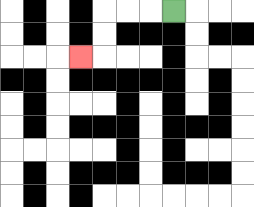{'start': '[7, 0]', 'end': '[3, 2]', 'path_directions': 'L,L,L,D,D,L', 'path_coordinates': '[[7, 0], [6, 0], [5, 0], [4, 0], [4, 1], [4, 2], [3, 2]]'}